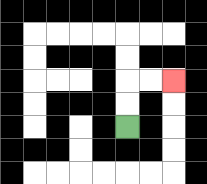{'start': '[5, 5]', 'end': '[7, 3]', 'path_directions': 'U,U,R,R', 'path_coordinates': '[[5, 5], [5, 4], [5, 3], [6, 3], [7, 3]]'}